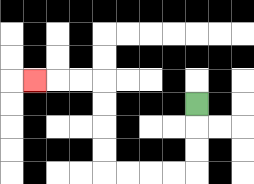{'start': '[8, 4]', 'end': '[1, 3]', 'path_directions': 'D,D,D,L,L,L,L,U,U,U,U,L,L,L', 'path_coordinates': '[[8, 4], [8, 5], [8, 6], [8, 7], [7, 7], [6, 7], [5, 7], [4, 7], [4, 6], [4, 5], [4, 4], [4, 3], [3, 3], [2, 3], [1, 3]]'}